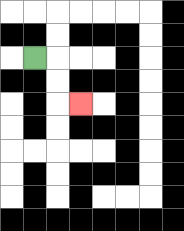{'start': '[1, 2]', 'end': '[3, 4]', 'path_directions': 'R,D,D,R', 'path_coordinates': '[[1, 2], [2, 2], [2, 3], [2, 4], [3, 4]]'}